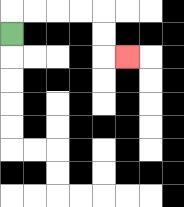{'start': '[0, 1]', 'end': '[5, 2]', 'path_directions': 'U,R,R,R,R,D,D,R', 'path_coordinates': '[[0, 1], [0, 0], [1, 0], [2, 0], [3, 0], [4, 0], [4, 1], [4, 2], [5, 2]]'}